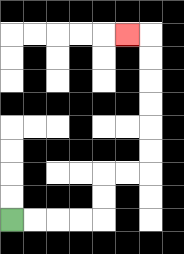{'start': '[0, 9]', 'end': '[5, 1]', 'path_directions': 'R,R,R,R,U,U,R,R,U,U,U,U,U,U,L', 'path_coordinates': '[[0, 9], [1, 9], [2, 9], [3, 9], [4, 9], [4, 8], [4, 7], [5, 7], [6, 7], [6, 6], [6, 5], [6, 4], [6, 3], [6, 2], [6, 1], [5, 1]]'}